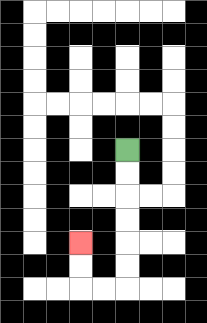{'start': '[5, 6]', 'end': '[3, 10]', 'path_directions': 'D,D,D,D,D,D,L,L,U,U', 'path_coordinates': '[[5, 6], [5, 7], [5, 8], [5, 9], [5, 10], [5, 11], [5, 12], [4, 12], [3, 12], [3, 11], [3, 10]]'}